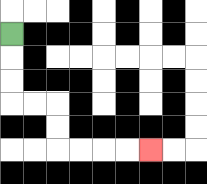{'start': '[0, 1]', 'end': '[6, 6]', 'path_directions': 'D,D,D,R,R,D,D,R,R,R,R', 'path_coordinates': '[[0, 1], [0, 2], [0, 3], [0, 4], [1, 4], [2, 4], [2, 5], [2, 6], [3, 6], [4, 6], [5, 6], [6, 6]]'}